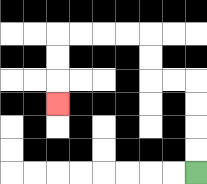{'start': '[8, 7]', 'end': '[2, 4]', 'path_directions': 'U,U,U,U,L,L,U,U,L,L,L,L,D,D,D', 'path_coordinates': '[[8, 7], [8, 6], [8, 5], [8, 4], [8, 3], [7, 3], [6, 3], [6, 2], [6, 1], [5, 1], [4, 1], [3, 1], [2, 1], [2, 2], [2, 3], [2, 4]]'}